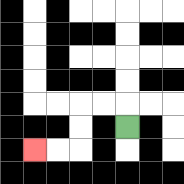{'start': '[5, 5]', 'end': '[1, 6]', 'path_directions': 'U,L,L,D,D,L,L', 'path_coordinates': '[[5, 5], [5, 4], [4, 4], [3, 4], [3, 5], [3, 6], [2, 6], [1, 6]]'}